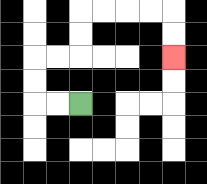{'start': '[3, 4]', 'end': '[7, 2]', 'path_directions': 'L,L,U,U,R,R,U,U,R,R,R,R,D,D', 'path_coordinates': '[[3, 4], [2, 4], [1, 4], [1, 3], [1, 2], [2, 2], [3, 2], [3, 1], [3, 0], [4, 0], [5, 0], [6, 0], [7, 0], [7, 1], [7, 2]]'}